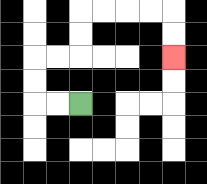{'start': '[3, 4]', 'end': '[7, 2]', 'path_directions': 'L,L,U,U,R,R,U,U,R,R,R,R,D,D', 'path_coordinates': '[[3, 4], [2, 4], [1, 4], [1, 3], [1, 2], [2, 2], [3, 2], [3, 1], [3, 0], [4, 0], [5, 0], [6, 0], [7, 0], [7, 1], [7, 2]]'}